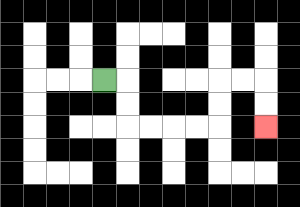{'start': '[4, 3]', 'end': '[11, 5]', 'path_directions': 'R,D,D,R,R,R,R,U,U,R,R,D,D', 'path_coordinates': '[[4, 3], [5, 3], [5, 4], [5, 5], [6, 5], [7, 5], [8, 5], [9, 5], [9, 4], [9, 3], [10, 3], [11, 3], [11, 4], [11, 5]]'}